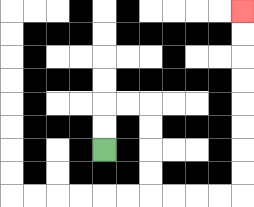{'start': '[4, 6]', 'end': '[10, 0]', 'path_directions': 'U,U,R,R,D,D,D,D,R,R,R,R,U,U,U,U,U,U,U,U', 'path_coordinates': '[[4, 6], [4, 5], [4, 4], [5, 4], [6, 4], [6, 5], [6, 6], [6, 7], [6, 8], [7, 8], [8, 8], [9, 8], [10, 8], [10, 7], [10, 6], [10, 5], [10, 4], [10, 3], [10, 2], [10, 1], [10, 0]]'}